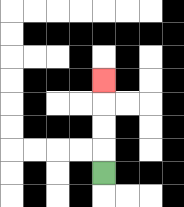{'start': '[4, 7]', 'end': '[4, 3]', 'path_directions': 'U,U,U,U', 'path_coordinates': '[[4, 7], [4, 6], [4, 5], [4, 4], [4, 3]]'}